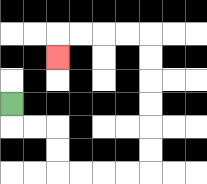{'start': '[0, 4]', 'end': '[2, 2]', 'path_directions': 'D,R,R,D,D,R,R,R,R,U,U,U,U,U,U,L,L,L,L,D', 'path_coordinates': '[[0, 4], [0, 5], [1, 5], [2, 5], [2, 6], [2, 7], [3, 7], [4, 7], [5, 7], [6, 7], [6, 6], [6, 5], [6, 4], [6, 3], [6, 2], [6, 1], [5, 1], [4, 1], [3, 1], [2, 1], [2, 2]]'}